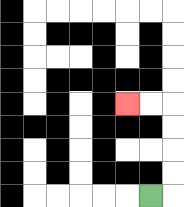{'start': '[6, 8]', 'end': '[5, 4]', 'path_directions': 'R,U,U,U,U,L,L', 'path_coordinates': '[[6, 8], [7, 8], [7, 7], [7, 6], [7, 5], [7, 4], [6, 4], [5, 4]]'}